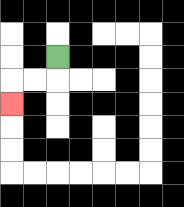{'start': '[2, 2]', 'end': '[0, 4]', 'path_directions': 'D,L,L,D', 'path_coordinates': '[[2, 2], [2, 3], [1, 3], [0, 3], [0, 4]]'}